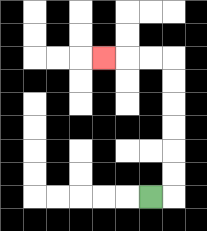{'start': '[6, 8]', 'end': '[4, 2]', 'path_directions': 'R,U,U,U,U,U,U,L,L,L', 'path_coordinates': '[[6, 8], [7, 8], [7, 7], [7, 6], [7, 5], [7, 4], [7, 3], [7, 2], [6, 2], [5, 2], [4, 2]]'}